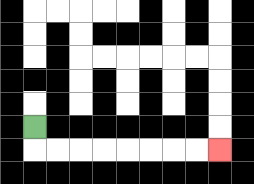{'start': '[1, 5]', 'end': '[9, 6]', 'path_directions': 'D,R,R,R,R,R,R,R,R', 'path_coordinates': '[[1, 5], [1, 6], [2, 6], [3, 6], [4, 6], [5, 6], [6, 6], [7, 6], [8, 6], [9, 6]]'}